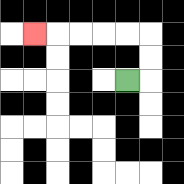{'start': '[5, 3]', 'end': '[1, 1]', 'path_directions': 'R,U,U,L,L,L,L,L', 'path_coordinates': '[[5, 3], [6, 3], [6, 2], [6, 1], [5, 1], [4, 1], [3, 1], [2, 1], [1, 1]]'}